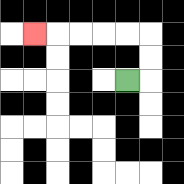{'start': '[5, 3]', 'end': '[1, 1]', 'path_directions': 'R,U,U,L,L,L,L,L', 'path_coordinates': '[[5, 3], [6, 3], [6, 2], [6, 1], [5, 1], [4, 1], [3, 1], [2, 1], [1, 1]]'}